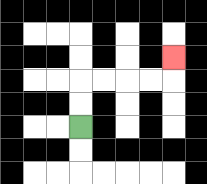{'start': '[3, 5]', 'end': '[7, 2]', 'path_directions': 'U,U,R,R,R,R,U', 'path_coordinates': '[[3, 5], [3, 4], [3, 3], [4, 3], [5, 3], [6, 3], [7, 3], [7, 2]]'}